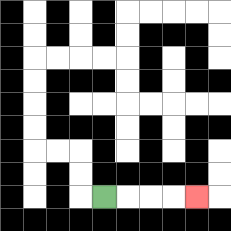{'start': '[4, 8]', 'end': '[8, 8]', 'path_directions': 'R,R,R,R', 'path_coordinates': '[[4, 8], [5, 8], [6, 8], [7, 8], [8, 8]]'}